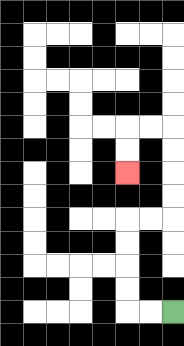{'start': '[7, 13]', 'end': '[5, 7]', 'path_directions': 'L,L,U,U,U,U,R,R,U,U,U,U,L,L,D,D', 'path_coordinates': '[[7, 13], [6, 13], [5, 13], [5, 12], [5, 11], [5, 10], [5, 9], [6, 9], [7, 9], [7, 8], [7, 7], [7, 6], [7, 5], [6, 5], [5, 5], [5, 6], [5, 7]]'}